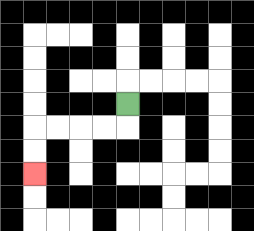{'start': '[5, 4]', 'end': '[1, 7]', 'path_directions': 'D,L,L,L,L,D,D', 'path_coordinates': '[[5, 4], [5, 5], [4, 5], [3, 5], [2, 5], [1, 5], [1, 6], [1, 7]]'}